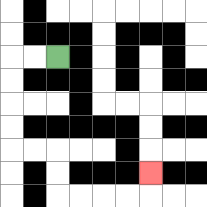{'start': '[2, 2]', 'end': '[6, 7]', 'path_directions': 'L,L,D,D,D,D,R,R,D,D,R,R,R,R,U', 'path_coordinates': '[[2, 2], [1, 2], [0, 2], [0, 3], [0, 4], [0, 5], [0, 6], [1, 6], [2, 6], [2, 7], [2, 8], [3, 8], [4, 8], [5, 8], [6, 8], [6, 7]]'}